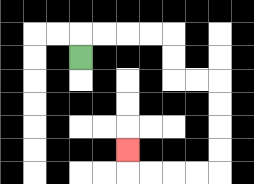{'start': '[3, 2]', 'end': '[5, 6]', 'path_directions': 'U,R,R,R,R,D,D,R,R,D,D,D,D,L,L,L,L,U', 'path_coordinates': '[[3, 2], [3, 1], [4, 1], [5, 1], [6, 1], [7, 1], [7, 2], [7, 3], [8, 3], [9, 3], [9, 4], [9, 5], [9, 6], [9, 7], [8, 7], [7, 7], [6, 7], [5, 7], [5, 6]]'}